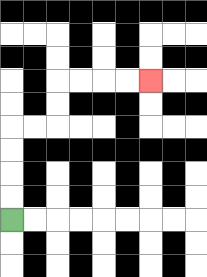{'start': '[0, 9]', 'end': '[6, 3]', 'path_directions': 'U,U,U,U,R,R,U,U,R,R,R,R', 'path_coordinates': '[[0, 9], [0, 8], [0, 7], [0, 6], [0, 5], [1, 5], [2, 5], [2, 4], [2, 3], [3, 3], [4, 3], [5, 3], [6, 3]]'}